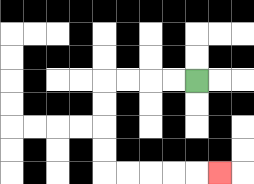{'start': '[8, 3]', 'end': '[9, 7]', 'path_directions': 'L,L,L,L,D,D,D,D,R,R,R,R,R', 'path_coordinates': '[[8, 3], [7, 3], [6, 3], [5, 3], [4, 3], [4, 4], [4, 5], [4, 6], [4, 7], [5, 7], [6, 7], [7, 7], [8, 7], [9, 7]]'}